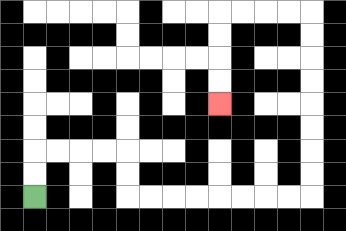{'start': '[1, 8]', 'end': '[9, 4]', 'path_directions': 'U,U,R,R,R,R,D,D,R,R,R,R,R,R,R,R,U,U,U,U,U,U,U,U,L,L,L,L,D,D,D,D', 'path_coordinates': '[[1, 8], [1, 7], [1, 6], [2, 6], [3, 6], [4, 6], [5, 6], [5, 7], [5, 8], [6, 8], [7, 8], [8, 8], [9, 8], [10, 8], [11, 8], [12, 8], [13, 8], [13, 7], [13, 6], [13, 5], [13, 4], [13, 3], [13, 2], [13, 1], [13, 0], [12, 0], [11, 0], [10, 0], [9, 0], [9, 1], [9, 2], [9, 3], [9, 4]]'}